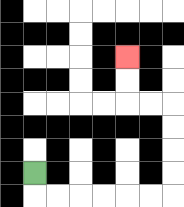{'start': '[1, 7]', 'end': '[5, 2]', 'path_directions': 'D,R,R,R,R,R,R,U,U,U,U,L,L,U,U', 'path_coordinates': '[[1, 7], [1, 8], [2, 8], [3, 8], [4, 8], [5, 8], [6, 8], [7, 8], [7, 7], [7, 6], [7, 5], [7, 4], [6, 4], [5, 4], [5, 3], [5, 2]]'}